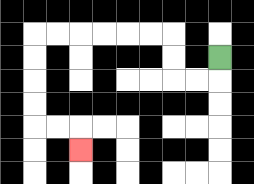{'start': '[9, 2]', 'end': '[3, 6]', 'path_directions': 'D,L,L,U,U,L,L,L,L,L,L,D,D,D,D,R,R,D', 'path_coordinates': '[[9, 2], [9, 3], [8, 3], [7, 3], [7, 2], [7, 1], [6, 1], [5, 1], [4, 1], [3, 1], [2, 1], [1, 1], [1, 2], [1, 3], [1, 4], [1, 5], [2, 5], [3, 5], [3, 6]]'}